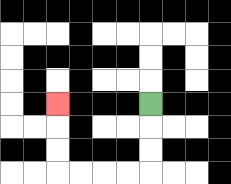{'start': '[6, 4]', 'end': '[2, 4]', 'path_directions': 'D,D,D,L,L,L,L,U,U,U', 'path_coordinates': '[[6, 4], [6, 5], [6, 6], [6, 7], [5, 7], [4, 7], [3, 7], [2, 7], [2, 6], [2, 5], [2, 4]]'}